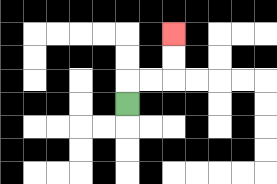{'start': '[5, 4]', 'end': '[7, 1]', 'path_directions': 'U,R,R,U,U', 'path_coordinates': '[[5, 4], [5, 3], [6, 3], [7, 3], [7, 2], [7, 1]]'}